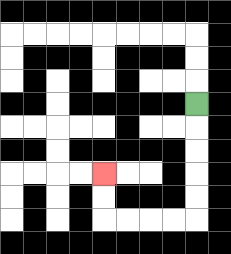{'start': '[8, 4]', 'end': '[4, 7]', 'path_directions': 'D,D,D,D,D,L,L,L,L,U,U', 'path_coordinates': '[[8, 4], [8, 5], [8, 6], [8, 7], [8, 8], [8, 9], [7, 9], [6, 9], [5, 9], [4, 9], [4, 8], [4, 7]]'}